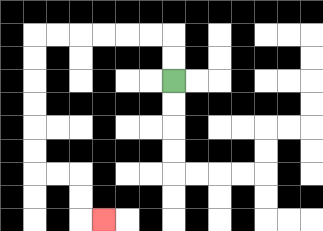{'start': '[7, 3]', 'end': '[4, 9]', 'path_directions': 'U,U,L,L,L,L,L,L,D,D,D,D,D,D,R,R,D,D,R', 'path_coordinates': '[[7, 3], [7, 2], [7, 1], [6, 1], [5, 1], [4, 1], [3, 1], [2, 1], [1, 1], [1, 2], [1, 3], [1, 4], [1, 5], [1, 6], [1, 7], [2, 7], [3, 7], [3, 8], [3, 9], [4, 9]]'}